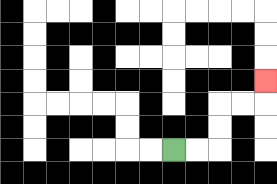{'start': '[7, 6]', 'end': '[11, 3]', 'path_directions': 'R,R,U,U,R,R,U', 'path_coordinates': '[[7, 6], [8, 6], [9, 6], [9, 5], [9, 4], [10, 4], [11, 4], [11, 3]]'}